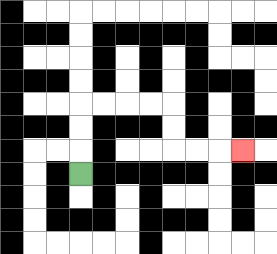{'start': '[3, 7]', 'end': '[10, 6]', 'path_directions': 'U,U,U,R,R,R,R,D,D,R,R,R', 'path_coordinates': '[[3, 7], [3, 6], [3, 5], [3, 4], [4, 4], [5, 4], [6, 4], [7, 4], [7, 5], [7, 6], [8, 6], [9, 6], [10, 6]]'}